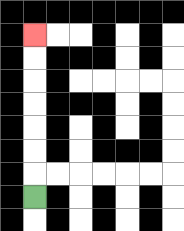{'start': '[1, 8]', 'end': '[1, 1]', 'path_directions': 'U,U,U,U,U,U,U', 'path_coordinates': '[[1, 8], [1, 7], [1, 6], [1, 5], [1, 4], [1, 3], [1, 2], [1, 1]]'}